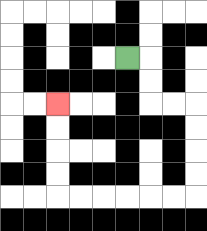{'start': '[5, 2]', 'end': '[2, 4]', 'path_directions': 'R,D,D,R,R,D,D,D,D,L,L,L,L,L,L,U,U,U,U', 'path_coordinates': '[[5, 2], [6, 2], [6, 3], [6, 4], [7, 4], [8, 4], [8, 5], [8, 6], [8, 7], [8, 8], [7, 8], [6, 8], [5, 8], [4, 8], [3, 8], [2, 8], [2, 7], [2, 6], [2, 5], [2, 4]]'}